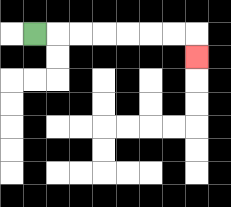{'start': '[1, 1]', 'end': '[8, 2]', 'path_directions': 'R,R,R,R,R,R,R,D', 'path_coordinates': '[[1, 1], [2, 1], [3, 1], [4, 1], [5, 1], [6, 1], [7, 1], [8, 1], [8, 2]]'}